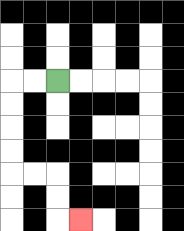{'start': '[2, 3]', 'end': '[3, 9]', 'path_directions': 'L,L,D,D,D,D,R,R,D,D,R', 'path_coordinates': '[[2, 3], [1, 3], [0, 3], [0, 4], [0, 5], [0, 6], [0, 7], [1, 7], [2, 7], [2, 8], [2, 9], [3, 9]]'}